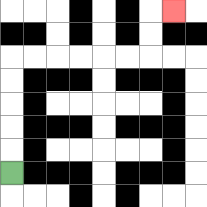{'start': '[0, 7]', 'end': '[7, 0]', 'path_directions': 'U,U,U,U,U,R,R,R,R,R,R,U,U,R', 'path_coordinates': '[[0, 7], [0, 6], [0, 5], [0, 4], [0, 3], [0, 2], [1, 2], [2, 2], [3, 2], [4, 2], [5, 2], [6, 2], [6, 1], [6, 0], [7, 0]]'}